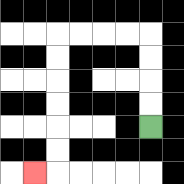{'start': '[6, 5]', 'end': '[1, 7]', 'path_directions': 'U,U,U,U,L,L,L,L,D,D,D,D,D,D,L', 'path_coordinates': '[[6, 5], [6, 4], [6, 3], [6, 2], [6, 1], [5, 1], [4, 1], [3, 1], [2, 1], [2, 2], [2, 3], [2, 4], [2, 5], [2, 6], [2, 7], [1, 7]]'}